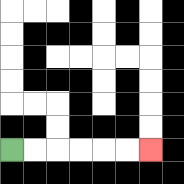{'start': '[0, 6]', 'end': '[6, 6]', 'path_directions': 'R,R,R,R,R,R', 'path_coordinates': '[[0, 6], [1, 6], [2, 6], [3, 6], [4, 6], [5, 6], [6, 6]]'}